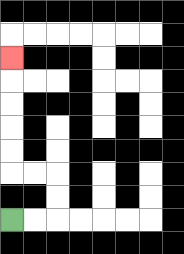{'start': '[0, 9]', 'end': '[0, 2]', 'path_directions': 'R,R,U,U,L,L,U,U,U,U,U', 'path_coordinates': '[[0, 9], [1, 9], [2, 9], [2, 8], [2, 7], [1, 7], [0, 7], [0, 6], [0, 5], [0, 4], [0, 3], [0, 2]]'}